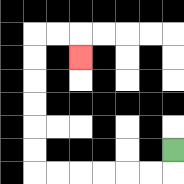{'start': '[7, 6]', 'end': '[3, 2]', 'path_directions': 'D,L,L,L,L,L,L,U,U,U,U,U,U,R,R,D', 'path_coordinates': '[[7, 6], [7, 7], [6, 7], [5, 7], [4, 7], [3, 7], [2, 7], [1, 7], [1, 6], [1, 5], [1, 4], [1, 3], [1, 2], [1, 1], [2, 1], [3, 1], [3, 2]]'}